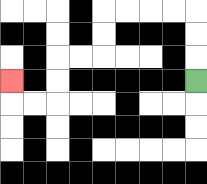{'start': '[8, 3]', 'end': '[0, 3]', 'path_directions': 'U,U,U,L,L,L,L,D,D,L,L,D,D,L,L,U', 'path_coordinates': '[[8, 3], [8, 2], [8, 1], [8, 0], [7, 0], [6, 0], [5, 0], [4, 0], [4, 1], [4, 2], [3, 2], [2, 2], [2, 3], [2, 4], [1, 4], [0, 4], [0, 3]]'}